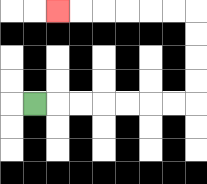{'start': '[1, 4]', 'end': '[2, 0]', 'path_directions': 'R,R,R,R,R,R,R,U,U,U,U,L,L,L,L,L,L', 'path_coordinates': '[[1, 4], [2, 4], [3, 4], [4, 4], [5, 4], [6, 4], [7, 4], [8, 4], [8, 3], [8, 2], [8, 1], [8, 0], [7, 0], [6, 0], [5, 0], [4, 0], [3, 0], [2, 0]]'}